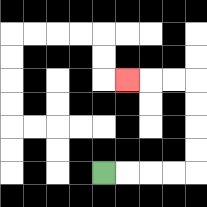{'start': '[4, 7]', 'end': '[5, 3]', 'path_directions': 'R,R,R,R,U,U,U,U,L,L,L', 'path_coordinates': '[[4, 7], [5, 7], [6, 7], [7, 7], [8, 7], [8, 6], [8, 5], [8, 4], [8, 3], [7, 3], [6, 3], [5, 3]]'}